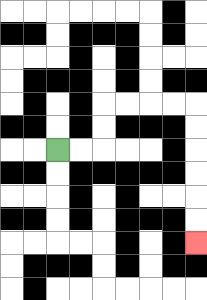{'start': '[2, 6]', 'end': '[8, 10]', 'path_directions': 'R,R,U,U,R,R,R,R,D,D,D,D,D,D', 'path_coordinates': '[[2, 6], [3, 6], [4, 6], [4, 5], [4, 4], [5, 4], [6, 4], [7, 4], [8, 4], [8, 5], [8, 6], [8, 7], [8, 8], [8, 9], [8, 10]]'}